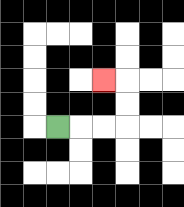{'start': '[2, 5]', 'end': '[4, 3]', 'path_directions': 'R,R,R,U,U,L', 'path_coordinates': '[[2, 5], [3, 5], [4, 5], [5, 5], [5, 4], [5, 3], [4, 3]]'}